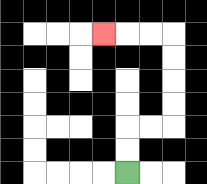{'start': '[5, 7]', 'end': '[4, 1]', 'path_directions': 'U,U,R,R,U,U,U,U,L,L,L', 'path_coordinates': '[[5, 7], [5, 6], [5, 5], [6, 5], [7, 5], [7, 4], [7, 3], [7, 2], [7, 1], [6, 1], [5, 1], [4, 1]]'}